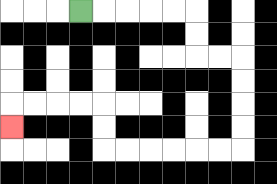{'start': '[3, 0]', 'end': '[0, 5]', 'path_directions': 'R,R,R,R,R,D,D,R,R,D,D,D,D,L,L,L,L,L,L,U,U,L,L,L,L,D', 'path_coordinates': '[[3, 0], [4, 0], [5, 0], [6, 0], [7, 0], [8, 0], [8, 1], [8, 2], [9, 2], [10, 2], [10, 3], [10, 4], [10, 5], [10, 6], [9, 6], [8, 6], [7, 6], [6, 6], [5, 6], [4, 6], [4, 5], [4, 4], [3, 4], [2, 4], [1, 4], [0, 4], [0, 5]]'}